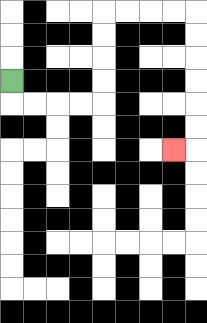{'start': '[0, 3]', 'end': '[7, 6]', 'path_directions': 'D,R,R,R,R,U,U,U,U,R,R,R,R,D,D,D,D,D,D,L', 'path_coordinates': '[[0, 3], [0, 4], [1, 4], [2, 4], [3, 4], [4, 4], [4, 3], [4, 2], [4, 1], [4, 0], [5, 0], [6, 0], [7, 0], [8, 0], [8, 1], [8, 2], [8, 3], [8, 4], [8, 5], [8, 6], [7, 6]]'}